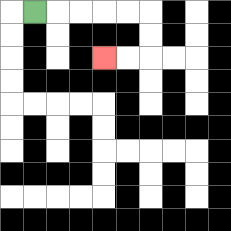{'start': '[1, 0]', 'end': '[4, 2]', 'path_directions': 'R,R,R,R,R,D,D,L,L', 'path_coordinates': '[[1, 0], [2, 0], [3, 0], [4, 0], [5, 0], [6, 0], [6, 1], [6, 2], [5, 2], [4, 2]]'}